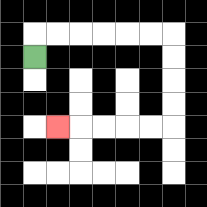{'start': '[1, 2]', 'end': '[2, 5]', 'path_directions': 'U,R,R,R,R,R,R,D,D,D,D,L,L,L,L,L', 'path_coordinates': '[[1, 2], [1, 1], [2, 1], [3, 1], [4, 1], [5, 1], [6, 1], [7, 1], [7, 2], [7, 3], [7, 4], [7, 5], [6, 5], [5, 5], [4, 5], [3, 5], [2, 5]]'}